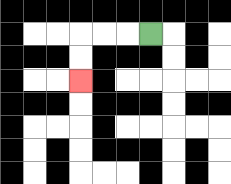{'start': '[6, 1]', 'end': '[3, 3]', 'path_directions': 'L,L,L,D,D', 'path_coordinates': '[[6, 1], [5, 1], [4, 1], [3, 1], [3, 2], [3, 3]]'}